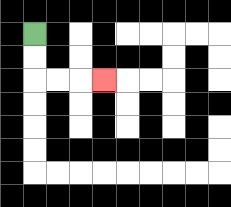{'start': '[1, 1]', 'end': '[4, 3]', 'path_directions': 'D,D,R,R,R', 'path_coordinates': '[[1, 1], [1, 2], [1, 3], [2, 3], [3, 3], [4, 3]]'}